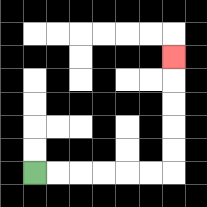{'start': '[1, 7]', 'end': '[7, 2]', 'path_directions': 'R,R,R,R,R,R,U,U,U,U,U', 'path_coordinates': '[[1, 7], [2, 7], [3, 7], [4, 7], [5, 7], [6, 7], [7, 7], [7, 6], [7, 5], [7, 4], [7, 3], [7, 2]]'}